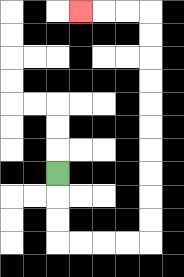{'start': '[2, 7]', 'end': '[3, 0]', 'path_directions': 'D,D,D,R,R,R,R,U,U,U,U,U,U,U,U,U,U,L,L,L', 'path_coordinates': '[[2, 7], [2, 8], [2, 9], [2, 10], [3, 10], [4, 10], [5, 10], [6, 10], [6, 9], [6, 8], [6, 7], [6, 6], [6, 5], [6, 4], [6, 3], [6, 2], [6, 1], [6, 0], [5, 0], [4, 0], [3, 0]]'}